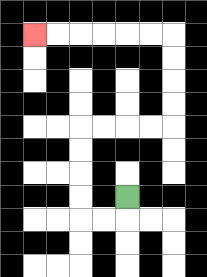{'start': '[5, 8]', 'end': '[1, 1]', 'path_directions': 'D,L,L,U,U,U,U,R,R,R,R,U,U,U,U,L,L,L,L,L,L', 'path_coordinates': '[[5, 8], [5, 9], [4, 9], [3, 9], [3, 8], [3, 7], [3, 6], [3, 5], [4, 5], [5, 5], [6, 5], [7, 5], [7, 4], [7, 3], [7, 2], [7, 1], [6, 1], [5, 1], [4, 1], [3, 1], [2, 1], [1, 1]]'}